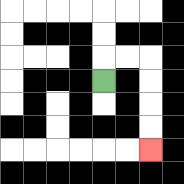{'start': '[4, 3]', 'end': '[6, 6]', 'path_directions': 'U,R,R,D,D,D,D', 'path_coordinates': '[[4, 3], [4, 2], [5, 2], [6, 2], [6, 3], [6, 4], [6, 5], [6, 6]]'}